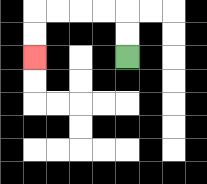{'start': '[5, 2]', 'end': '[1, 2]', 'path_directions': 'U,U,L,L,L,L,D,D', 'path_coordinates': '[[5, 2], [5, 1], [5, 0], [4, 0], [3, 0], [2, 0], [1, 0], [1, 1], [1, 2]]'}